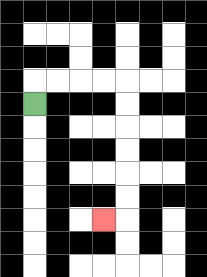{'start': '[1, 4]', 'end': '[4, 9]', 'path_directions': 'U,R,R,R,R,D,D,D,D,D,D,L', 'path_coordinates': '[[1, 4], [1, 3], [2, 3], [3, 3], [4, 3], [5, 3], [5, 4], [5, 5], [5, 6], [5, 7], [5, 8], [5, 9], [4, 9]]'}